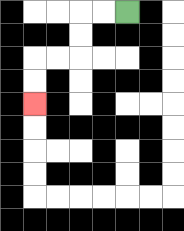{'start': '[5, 0]', 'end': '[1, 4]', 'path_directions': 'L,L,D,D,L,L,D,D', 'path_coordinates': '[[5, 0], [4, 0], [3, 0], [3, 1], [3, 2], [2, 2], [1, 2], [1, 3], [1, 4]]'}